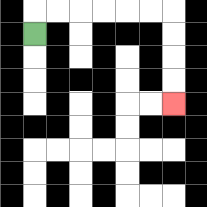{'start': '[1, 1]', 'end': '[7, 4]', 'path_directions': 'U,R,R,R,R,R,R,D,D,D,D', 'path_coordinates': '[[1, 1], [1, 0], [2, 0], [3, 0], [4, 0], [5, 0], [6, 0], [7, 0], [7, 1], [7, 2], [7, 3], [7, 4]]'}